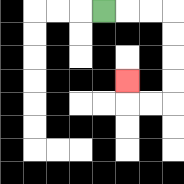{'start': '[4, 0]', 'end': '[5, 3]', 'path_directions': 'R,R,R,D,D,D,D,L,L,U', 'path_coordinates': '[[4, 0], [5, 0], [6, 0], [7, 0], [7, 1], [7, 2], [7, 3], [7, 4], [6, 4], [5, 4], [5, 3]]'}